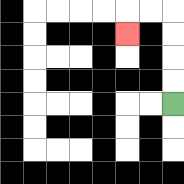{'start': '[7, 4]', 'end': '[5, 1]', 'path_directions': 'U,U,U,U,L,L,D', 'path_coordinates': '[[7, 4], [7, 3], [7, 2], [7, 1], [7, 0], [6, 0], [5, 0], [5, 1]]'}